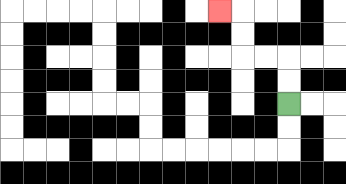{'start': '[12, 4]', 'end': '[9, 0]', 'path_directions': 'U,U,L,L,U,U,L', 'path_coordinates': '[[12, 4], [12, 3], [12, 2], [11, 2], [10, 2], [10, 1], [10, 0], [9, 0]]'}